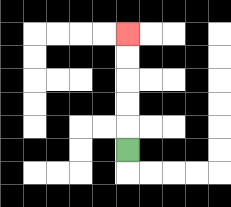{'start': '[5, 6]', 'end': '[5, 1]', 'path_directions': 'U,U,U,U,U', 'path_coordinates': '[[5, 6], [5, 5], [5, 4], [5, 3], [5, 2], [5, 1]]'}